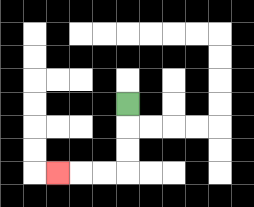{'start': '[5, 4]', 'end': '[2, 7]', 'path_directions': 'D,D,D,L,L,L', 'path_coordinates': '[[5, 4], [5, 5], [5, 6], [5, 7], [4, 7], [3, 7], [2, 7]]'}